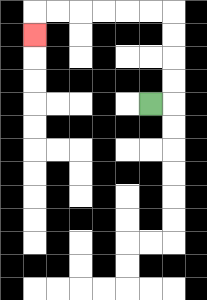{'start': '[6, 4]', 'end': '[1, 1]', 'path_directions': 'R,U,U,U,U,L,L,L,L,L,L,D', 'path_coordinates': '[[6, 4], [7, 4], [7, 3], [7, 2], [7, 1], [7, 0], [6, 0], [5, 0], [4, 0], [3, 0], [2, 0], [1, 0], [1, 1]]'}